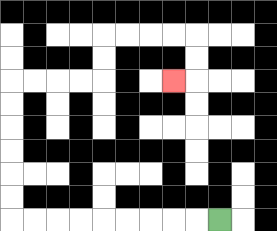{'start': '[9, 9]', 'end': '[7, 3]', 'path_directions': 'L,L,L,L,L,L,L,L,L,U,U,U,U,U,U,R,R,R,R,U,U,R,R,R,R,D,D,L', 'path_coordinates': '[[9, 9], [8, 9], [7, 9], [6, 9], [5, 9], [4, 9], [3, 9], [2, 9], [1, 9], [0, 9], [0, 8], [0, 7], [0, 6], [0, 5], [0, 4], [0, 3], [1, 3], [2, 3], [3, 3], [4, 3], [4, 2], [4, 1], [5, 1], [6, 1], [7, 1], [8, 1], [8, 2], [8, 3], [7, 3]]'}